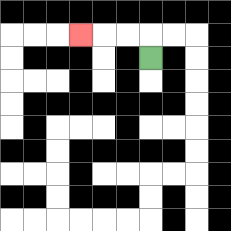{'start': '[6, 2]', 'end': '[3, 1]', 'path_directions': 'U,L,L,L', 'path_coordinates': '[[6, 2], [6, 1], [5, 1], [4, 1], [3, 1]]'}